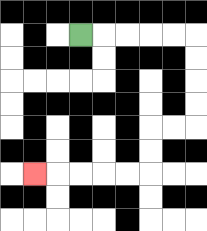{'start': '[3, 1]', 'end': '[1, 7]', 'path_directions': 'R,R,R,R,R,D,D,D,D,L,L,D,D,L,L,L,L,L', 'path_coordinates': '[[3, 1], [4, 1], [5, 1], [6, 1], [7, 1], [8, 1], [8, 2], [8, 3], [8, 4], [8, 5], [7, 5], [6, 5], [6, 6], [6, 7], [5, 7], [4, 7], [3, 7], [2, 7], [1, 7]]'}